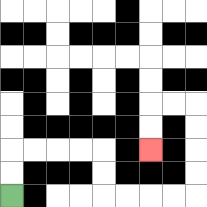{'start': '[0, 8]', 'end': '[6, 6]', 'path_directions': 'U,U,R,R,R,R,D,D,R,R,R,R,U,U,U,U,L,L,D,D', 'path_coordinates': '[[0, 8], [0, 7], [0, 6], [1, 6], [2, 6], [3, 6], [4, 6], [4, 7], [4, 8], [5, 8], [6, 8], [7, 8], [8, 8], [8, 7], [8, 6], [8, 5], [8, 4], [7, 4], [6, 4], [6, 5], [6, 6]]'}